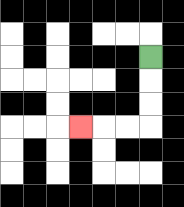{'start': '[6, 2]', 'end': '[3, 5]', 'path_directions': 'D,D,D,L,L,L', 'path_coordinates': '[[6, 2], [6, 3], [6, 4], [6, 5], [5, 5], [4, 5], [3, 5]]'}